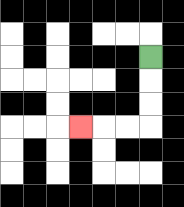{'start': '[6, 2]', 'end': '[3, 5]', 'path_directions': 'D,D,D,L,L,L', 'path_coordinates': '[[6, 2], [6, 3], [6, 4], [6, 5], [5, 5], [4, 5], [3, 5]]'}